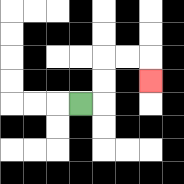{'start': '[3, 4]', 'end': '[6, 3]', 'path_directions': 'R,U,U,R,R,D', 'path_coordinates': '[[3, 4], [4, 4], [4, 3], [4, 2], [5, 2], [6, 2], [6, 3]]'}